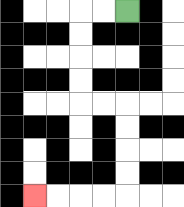{'start': '[5, 0]', 'end': '[1, 8]', 'path_directions': 'L,L,D,D,D,D,R,R,D,D,D,D,L,L,L,L', 'path_coordinates': '[[5, 0], [4, 0], [3, 0], [3, 1], [3, 2], [3, 3], [3, 4], [4, 4], [5, 4], [5, 5], [5, 6], [5, 7], [5, 8], [4, 8], [3, 8], [2, 8], [1, 8]]'}